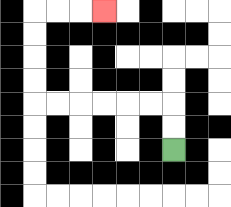{'start': '[7, 6]', 'end': '[4, 0]', 'path_directions': 'U,U,L,L,L,L,L,L,U,U,U,U,R,R,R', 'path_coordinates': '[[7, 6], [7, 5], [7, 4], [6, 4], [5, 4], [4, 4], [3, 4], [2, 4], [1, 4], [1, 3], [1, 2], [1, 1], [1, 0], [2, 0], [3, 0], [4, 0]]'}